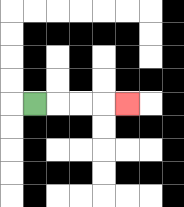{'start': '[1, 4]', 'end': '[5, 4]', 'path_directions': 'R,R,R,R', 'path_coordinates': '[[1, 4], [2, 4], [3, 4], [4, 4], [5, 4]]'}